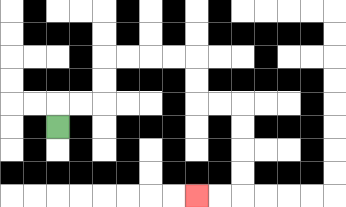{'start': '[2, 5]', 'end': '[8, 8]', 'path_directions': 'U,R,R,U,U,R,R,R,R,D,D,R,R,D,D,D,D,L,L', 'path_coordinates': '[[2, 5], [2, 4], [3, 4], [4, 4], [4, 3], [4, 2], [5, 2], [6, 2], [7, 2], [8, 2], [8, 3], [8, 4], [9, 4], [10, 4], [10, 5], [10, 6], [10, 7], [10, 8], [9, 8], [8, 8]]'}